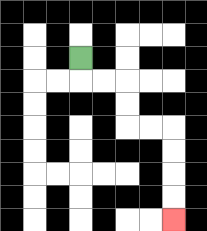{'start': '[3, 2]', 'end': '[7, 9]', 'path_directions': 'D,R,R,D,D,R,R,D,D,D,D', 'path_coordinates': '[[3, 2], [3, 3], [4, 3], [5, 3], [5, 4], [5, 5], [6, 5], [7, 5], [7, 6], [7, 7], [7, 8], [7, 9]]'}